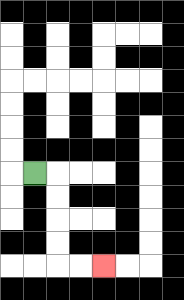{'start': '[1, 7]', 'end': '[4, 11]', 'path_directions': 'R,D,D,D,D,R,R', 'path_coordinates': '[[1, 7], [2, 7], [2, 8], [2, 9], [2, 10], [2, 11], [3, 11], [4, 11]]'}